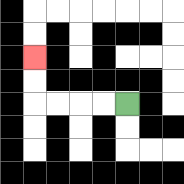{'start': '[5, 4]', 'end': '[1, 2]', 'path_directions': 'L,L,L,L,U,U', 'path_coordinates': '[[5, 4], [4, 4], [3, 4], [2, 4], [1, 4], [1, 3], [1, 2]]'}